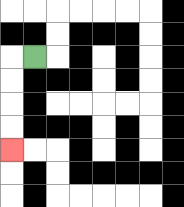{'start': '[1, 2]', 'end': '[0, 6]', 'path_directions': 'L,D,D,D,D', 'path_coordinates': '[[1, 2], [0, 2], [0, 3], [0, 4], [0, 5], [0, 6]]'}